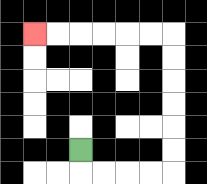{'start': '[3, 6]', 'end': '[1, 1]', 'path_directions': 'D,R,R,R,R,U,U,U,U,U,U,L,L,L,L,L,L', 'path_coordinates': '[[3, 6], [3, 7], [4, 7], [5, 7], [6, 7], [7, 7], [7, 6], [7, 5], [7, 4], [7, 3], [7, 2], [7, 1], [6, 1], [5, 1], [4, 1], [3, 1], [2, 1], [1, 1]]'}